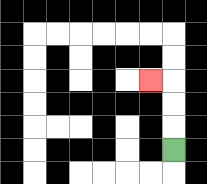{'start': '[7, 6]', 'end': '[6, 3]', 'path_directions': 'U,U,U,L', 'path_coordinates': '[[7, 6], [7, 5], [7, 4], [7, 3], [6, 3]]'}